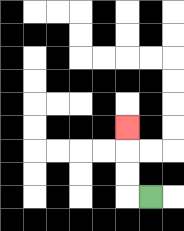{'start': '[6, 8]', 'end': '[5, 5]', 'path_directions': 'L,U,U,U', 'path_coordinates': '[[6, 8], [5, 8], [5, 7], [5, 6], [5, 5]]'}